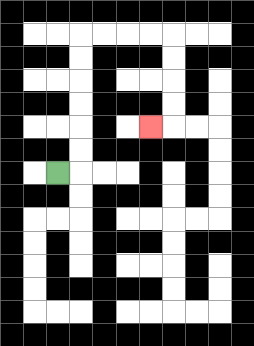{'start': '[2, 7]', 'end': '[6, 5]', 'path_directions': 'R,U,U,U,U,U,U,R,R,R,R,D,D,D,D,L', 'path_coordinates': '[[2, 7], [3, 7], [3, 6], [3, 5], [3, 4], [3, 3], [3, 2], [3, 1], [4, 1], [5, 1], [6, 1], [7, 1], [7, 2], [7, 3], [7, 4], [7, 5], [6, 5]]'}